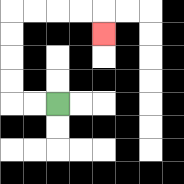{'start': '[2, 4]', 'end': '[4, 1]', 'path_directions': 'L,L,U,U,U,U,R,R,R,R,D', 'path_coordinates': '[[2, 4], [1, 4], [0, 4], [0, 3], [0, 2], [0, 1], [0, 0], [1, 0], [2, 0], [3, 0], [4, 0], [4, 1]]'}